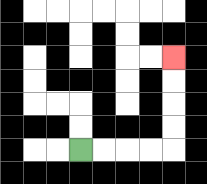{'start': '[3, 6]', 'end': '[7, 2]', 'path_directions': 'R,R,R,R,U,U,U,U', 'path_coordinates': '[[3, 6], [4, 6], [5, 6], [6, 6], [7, 6], [7, 5], [7, 4], [7, 3], [7, 2]]'}